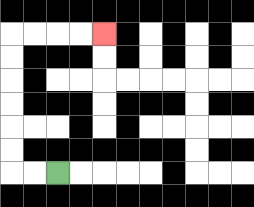{'start': '[2, 7]', 'end': '[4, 1]', 'path_directions': 'L,L,U,U,U,U,U,U,R,R,R,R', 'path_coordinates': '[[2, 7], [1, 7], [0, 7], [0, 6], [0, 5], [0, 4], [0, 3], [0, 2], [0, 1], [1, 1], [2, 1], [3, 1], [4, 1]]'}